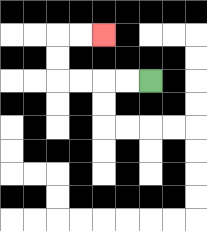{'start': '[6, 3]', 'end': '[4, 1]', 'path_directions': 'L,L,L,L,U,U,R,R', 'path_coordinates': '[[6, 3], [5, 3], [4, 3], [3, 3], [2, 3], [2, 2], [2, 1], [3, 1], [4, 1]]'}